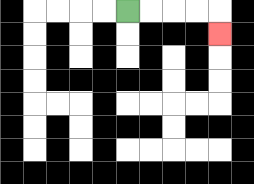{'start': '[5, 0]', 'end': '[9, 1]', 'path_directions': 'R,R,R,R,D', 'path_coordinates': '[[5, 0], [6, 0], [7, 0], [8, 0], [9, 0], [9, 1]]'}